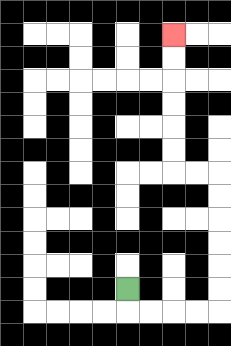{'start': '[5, 12]', 'end': '[7, 1]', 'path_directions': 'D,R,R,R,R,U,U,U,U,U,U,L,L,U,U,U,U,U,U', 'path_coordinates': '[[5, 12], [5, 13], [6, 13], [7, 13], [8, 13], [9, 13], [9, 12], [9, 11], [9, 10], [9, 9], [9, 8], [9, 7], [8, 7], [7, 7], [7, 6], [7, 5], [7, 4], [7, 3], [7, 2], [7, 1]]'}